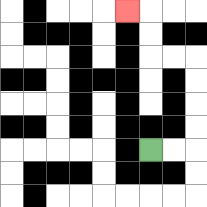{'start': '[6, 6]', 'end': '[5, 0]', 'path_directions': 'R,R,U,U,U,U,L,L,U,U,L', 'path_coordinates': '[[6, 6], [7, 6], [8, 6], [8, 5], [8, 4], [8, 3], [8, 2], [7, 2], [6, 2], [6, 1], [6, 0], [5, 0]]'}